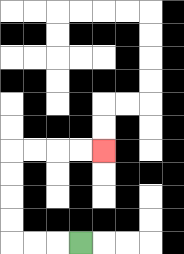{'start': '[3, 10]', 'end': '[4, 6]', 'path_directions': 'L,L,L,U,U,U,U,R,R,R,R', 'path_coordinates': '[[3, 10], [2, 10], [1, 10], [0, 10], [0, 9], [0, 8], [0, 7], [0, 6], [1, 6], [2, 6], [3, 6], [4, 6]]'}